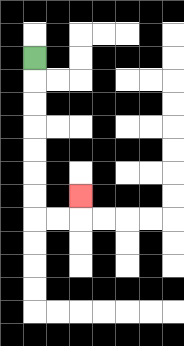{'start': '[1, 2]', 'end': '[3, 8]', 'path_directions': 'D,D,D,D,D,D,D,R,R,U', 'path_coordinates': '[[1, 2], [1, 3], [1, 4], [1, 5], [1, 6], [1, 7], [1, 8], [1, 9], [2, 9], [3, 9], [3, 8]]'}